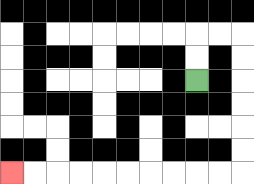{'start': '[8, 3]', 'end': '[0, 7]', 'path_directions': 'U,U,R,R,D,D,D,D,D,D,L,L,L,L,L,L,L,L,L,L', 'path_coordinates': '[[8, 3], [8, 2], [8, 1], [9, 1], [10, 1], [10, 2], [10, 3], [10, 4], [10, 5], [10, 6], [10, 7], [9, 7], [8, 7], [7, 7], [6, 7], [5, 7], [4, 7], [3, 7], [2, 7], [1, 7], [0, 7]]'}